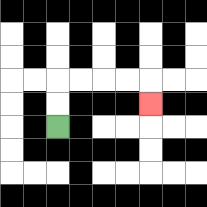{'start': '[2, 5]', 'end': '[6, 4]', 'path_directions': 'U,U,R,R,R,R,D', 'path_coordinates': '[[2, 5], [2, 4], [2, 3], [3, 3], [4, 3], [5, 3], [6, 3], [6, 4]]'}